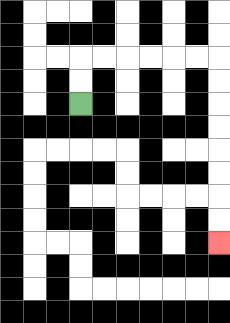{'start': '[3, 4]', 'end': '[9, 10]', 'path_directions': 'U,U,R,R,R,R,R,R,D,D,D,D,D,D,D,D', 'path_coordinates': '[[3, 4], [3, 3], [3, 2], [4, 2], [5, 2], [6, 2], [7, 2], [8, 2], [9, 2], [9, 3], [9, 4], [9, 5], [9, 6], [9, 7], [9, 8], [9, 9], [9, 10]]'}